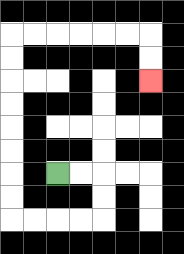{'start': '[2, 7]', 'end': '[6, 3]', 'path_directions': 'R,R,D,D,L,L,L,L,U,U,U,U,U,U,U,U,R,R,R,R,R,R,D,D', 'path_coordinates': '[[2, 7], [3, 7], [4, 7], [4, 8], [4, 9], [3, 9], [2, 9], [1, 9], [0, 9], [0, 8], [0, 7], [0, 6], [0, 5], [0, 4], [0, 3], [0, 2], [0, 1], [1, 1], [2, 1], [3, 1], [4, 1], [5, 1], [6, 1], [6, 2], [6, 3]]'}